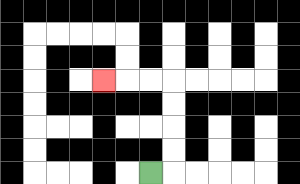{'start': '[6, 7]', 'end': '[4, 3]', 'path_directions': 'R,U,U,U,U,L,L,L', 'path_coordinates': '[[6, 7], [7, 7], [7, 6], [7, 5], [7, 4], [7, 3], [6, 3], [5, 3], [4, 3]]'}